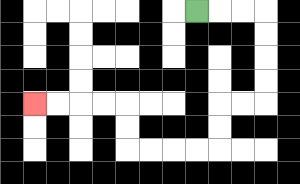{'start': '[8, 0]', 'end': '[1, 4]', 'path_directions': 'R,R,R,D,D,D,D,L,L,D,D,L,L,L,L,U,U,L,L,L,L', 'path_coordinates': '[[8, 0], [9, 0], [10, 0], [11, 0], [11, 1], [11, 2], [11, 3], [11, 4], [10, 4], [9, 4], [9, 5], [9, 6], [8, 6], [7, 6], [6, 6], [5, 6], [5, 5], [5, 4], [4, 4], [3, 4], [2, 4], [1, 4]]'}